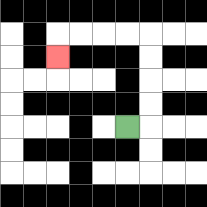{'start': '[5, 5]', 'end': '[2, 2]', 'path_directions': 'R,U,U,U,U,L,L,L,L,D', 'path_coordinates': '[[5, 5], [6, 5], [6, 4], [6, 3], [6, 2], [6, 1], [5, 1], [4, 1], [3, 1], [2, 1], [2, 2]]'}